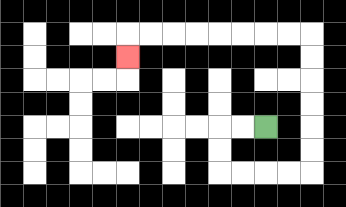{'start': '[11, 5]', 'end': '[5, 2]', 'path_directions': 'L,L,D,D,R,R,R,R,U,U,U,U,U,U,L,L,L,L,L,L,L,L,D', 'path_coordinates': '[[11, 5], [10, 5], [9, 5], [9, 6], [9, 7], [10, 7], [11, 7], [12, 7], [13, 7], [13, 6], [13, 5], [13, 4], [13, 3], [13, 2], [13, 1], [12, 1], [11, 1], [10, 1], [9, 1], [8, 1], [7, 1], [6, 1], [5, 1], [5, 2]]'}